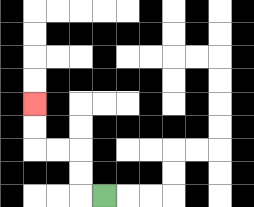{'start': '[4, 8]', 'end': '[1, 4]', 'path_directions': 'L,U,U,L,L,U,U', 'path_coordinates': '[[4, 8], [3, 8], [3, 7], [3, 6], [2, 6], [1, 6], [1, 5], [1, 4]]'}